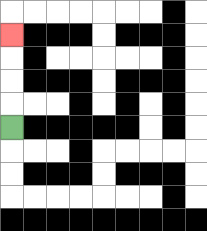{'start': '[0, 5]', 'end': '[0, 1]', 'path_directions': 'U,U,U,U', 'path_coordinates': '[[0, 5], [0, 4], [0, 3], [0, 2], [0, 1]]'}